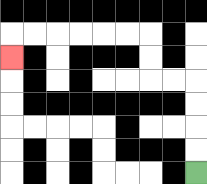{'start': '[8, 7]', 'end': '[0, 2]', 'path_directions': 'U,U,U,U,L,L,U,U,L,L,L,L,L,L,D', 'path_coordinates': '[[8, 7], [8, 6], [8, 5], [8, 4], [8, 3], [7, 3], [6, 3], [6, 2], [6, 1], [5, 1], [4, 1], [3, 1], [2, 1], [1, 1], [0, 1], [0, 2]]'}